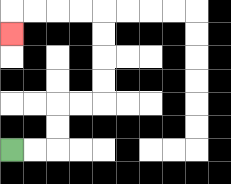{'start': '[0, 6]', 'end': '[0, 1]', 'path_directions': 'R,R,U,U,R,R,U,U,U,U,L,L,L,L,D', 'path_coordinates': '[[0, 6], [1, 6], [2, 6], [2, 5], [2, 4], [3, 4], [4, 4], [4, 3], [4, 2], [4, 1], [4, 0], [3, 0], [2, 0], [1, 0], [0, 0], [0, 1]]'}